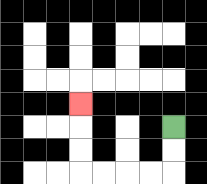{'start': '[7, 5]', 'end': '[3, 4]', 'path_directions': 'D,D,L,L,L,L,U,U,U', 'path_coordinates': '[[7, 5], [7, 6], [7, 7], [6, 7], [5, 7], [4, 7], [3, 7], [3, 6], [3, 5], [3, 4]]'}